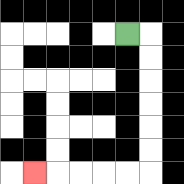{'start': '[5, 1]', 'end': '[1, 7]', 'path_directions': 'R,D,D,D,D,D,D,L,L,L,L,L', 'path_coordinates': '[[5, 1], [6, 1], [6, 2], [6, 3], [6, 4], [6, 5], [6, 6], [6, 7], [5, 7], [4, 7], [3, 7], [2, 7], [1, 7]]'}